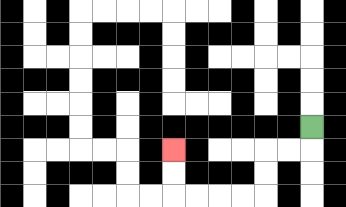{'start': '[13, 5]', 'end': '[7, 6]', 'path_directions': 'D,L,L,D,D,L,L,L,L,U,U', 'path_coordinates': '[[13, 5], [13, 6], [12, 6], [11, 6], [11, 7], [11, 8], [10, 8], [9, 8], [8, 8], [7, 8], [7, 7], [7, 6]]'}